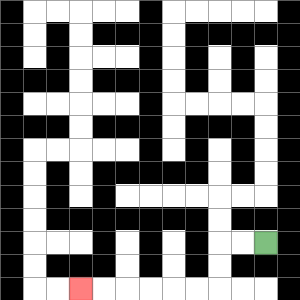{'start': '[11, 10]', 'end': '[3, 12]', 'path_directions': 'L,L,D,D,L,L,L,L,L,L', 'path_coordinates': '[[11, 10], [10, 10], [9, 10], [9, 11], [9, 12], [8, 12], [7, 12], [6, 12], [5, 12], [4, 12], [3, 12]]'}